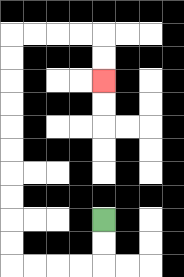{'start': '[4, 9]', 'end': '[4, 3]', 'path_directions': 'D,D,L,L,L,L,U,U,U,U,U,U,U,U,U,U,R,R,R,R,D,D', 'path_coordinates': '[[4, 9], [4, 10], [4, 11], [3, 11], [2, 11], [1, 11], [0, 11], [0, 10], [0, 9], [0, 8], [0, 7], [0, 6], [0, 5], [0, 4], [0, 3], [0, 2], [0, 1], [1, 1], [2, 1], [3, 1], [4, 1], [4, 2], [4, 3]]'}